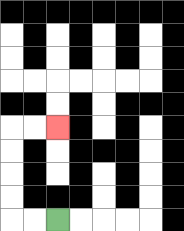{'start': '[2, 9]', 'end': '[2, 5]', 'path_directions': 'L,L,U,U,U,U,R,R', 'path_coordinates': '[[2, 9], [1, 9], [0, 9], [0, 8], [0, 7], [0, 6], [0, 5], [1, 5], [2, 5]]'}